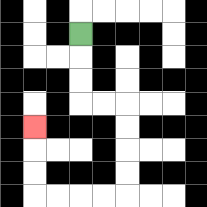{'start': '[3, 1]', 'end': '[1, 5]', 'path_directions': 'D,D,D,R,R,D,D,D,D,L,L,L,L,U,U,U', 'path_coordinates': '[[3, 1], [3, 2], [3, 3], [3, 4], [4, 4], [5, 4], [5, 5], [5, 6], [5, 7], [5, 8], [4, 8], [3, 8], [2, 8], [1, 8], [1, 7], [1, 6], [1, 5]]'}